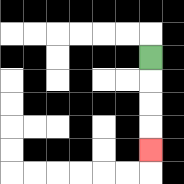{'start': '[6, 2]', 'end': '[6, 6]', 'path_directions': 'D,D,D,D', 'path_coordinates': '[[6, 2], [6, 3], [6, 4], [6, 5], [6, 6]]'}